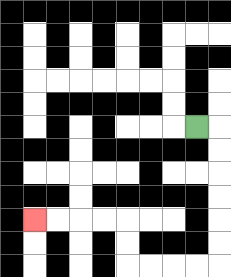{'start': '[8, 5]', 'end': '[1, 9]', 'path_directions': 'R,D,D,D,D,D,D,L,L,L,L,U,U,L,L,L,L', 'path_coordinates': '[[8, 5], [9, 5], [9, 6], [9, 7], [9, 8], [9, 9], [9, 10], [9, 11], [8, 11], [7, 11], [6, 11], [5, 11], [5, 10], [5, 9], [4, 9], [3, 9], [2, 9], [1, 9]]'}